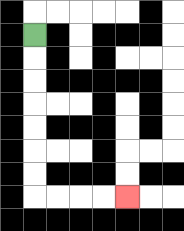{'start': '[1, 1]', 'end': '[5, 8]', 'path_directions': 'D,D,D,D,D,D,D,R,R,R,R', 'path_coordinates': '[[1, 1], [1, 2], [1, 3], [1, 4], [1, 5], [1, 6], [1, 7], [1, 8], [2, 8], [3, 8], [4, 8], [5, 8]]'}